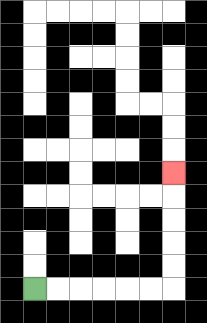{'start': '[1, 12]', 'end': '[7, 7]', 'path_directions': 'R,R,R,R,R,R,U,U,U,U,U', 'path_coordinates': '[[1, 12], [2, 12], [3, 12], [4, 12], [5, 12], [6, 12], [7, 12], [7, 11], [7, 10], [7, 9], [7, 8], [7, 7]]'}